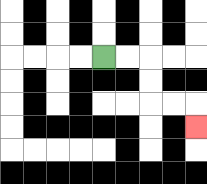{'start': '[4, 2]', 'end': '[8, 5]', 'path_directions': 'R,R,D,D,R,R,D', 'path_coordinates': '[[4, 2], [5, 2], [6, 2], [6, 3], [6, 4], [7, 4], [8, 4], [8, 5]]'}